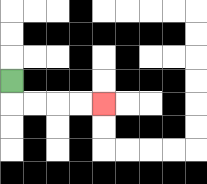{'start': '[0, 3]', 'end': '[4, 4]', 'path_directions': 'D,R,R,R,R', 'path_coordinates': '[[0, 3], [0, 4], [1, 4], [2, 4], [3, 4], [4, 4]]'}